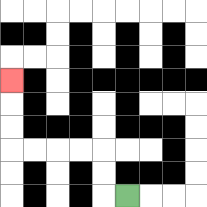{'start': '[5, 8]', 'end': '[0, 3]', 'path_directions': 'L,U,U,L,L,L,L,U,U,U', 'path_coordinates': '[[5, 8], [4, 8], [4, 7], [4, 6], [3, 6], [2, 6], [1, 6], [0, 6], [0, 5], [0, 4], [0, 3]]'}